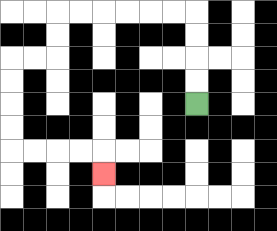{'start': '[8, 4]', 'end': '[4, 7]', 'path_directions': 'U,U,U,U,L,L,L,L,L,L,D,D,L,L,D,D,D,D,R,R,R,R,D', 'path_coordinates': '[[8, 4], [8, 3], [8, 2], [8, 1], [8, 0], [7, 0], [6, 0], [5, 0], [4, 0], [3, 0], [2, 0], [2, 1], [2, 2], [1, 2], [0, 2], [0, 3], [0, 4], [0, 5], [0, 6], [1, 6], [2, 6], [3, 6], [4, 6], [4, 7]]'}